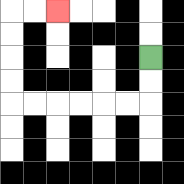{'start': '[6, 2]', 'end': '[2, 0]', 'path_directions': 'D,D,L,L,L,L,L,L,U,U,U,U,R,R', 'path_coordinates': '[[6, 2], [6, 3], [6, 4], [5, 4], [4, 4], [3, 4], [2, 4], [1, 4], [0, 4], [0, 3], [0, 2], [0, 1], [0, 0], [1, 0], [2, 0]]'}